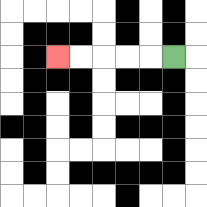{'start': '[7, 2]', 'end': '[2, 2]', 'path_directions': 'L,L,L,L,L', 'path_coordinates': '[[7, 2], [6, 2], [5, 2], [4, 2], [3, 2], [2, 2]]'}